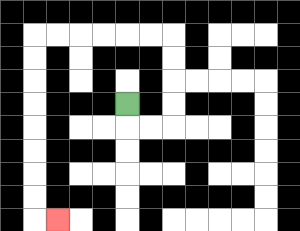{'start': '[5, 4]', 'end': '[2, 9]', 'path_directions': 'D,R,R,U,U,U,U,L,L,L,L,L,L,D,D,D,D,D,D,D,D,R', 'path_coordinates': '[[5, 4], [5, 5], [6, 5], [7, 5], [7, 4], [7, 3], [7, 2], [7, 1], [6, 1], [5, 1], [4, 1], [3, 1], [2, 1], [1, 1], [1, 2], [1, 3], [1, 4], [1, 5], [1, 6], [1, 7], [1, 8], [1, 9], [2, 9]]'}